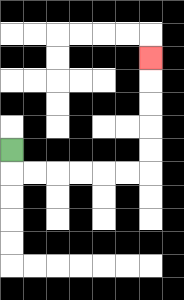{'start': '[0, 6]', 'end': '[6, 2]', 'path_directions': 'D,R,R,R,R,R,R,U,U,U,U,U', 'path_coordinates': '[[0, 6], [0, 7], [1, 7], [2, 7], [3, 7], [4, 7], [5, 7], [6, 7], [6, 6], [6, 5], [6, 4], [6, 3], [6, 2]]'}